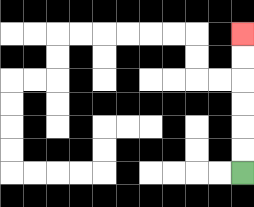{'start': '[10, 7]', 'end': '[10, 1]', 'path_directions': 'U,U,U,U,U,U', 'path_coordinates': '[[10, 7], [10, 6], [10, 5], [10, 4], [10, 3], [10, 2], [10, 1]]'}